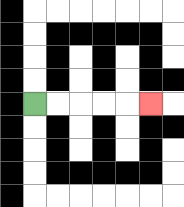{'start': '[1, 4]', 'end': '[6, 4]', 'path_directions': 'R,R,R,R,R', 'path_coordinates': '[[1, 4], [2, 4], [3, 4], [4, 4], [5, 4], [6, 4]]'}